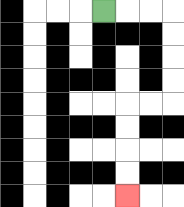{'start': '[4, 0]', 'end': '[5, 8]', 'path_directions': 'R,R,R,D,D,D,D,L,L,D,D,D,D', 'path_coordinates': '[[4, 0], [5, 0], [6, 0], [7, 0], [7, 1], [7, 2], [7, 3], [7, 4], [6, 4], [5, 4], [5, 5], [5, 6], [5, 7], [5, 8]]'}